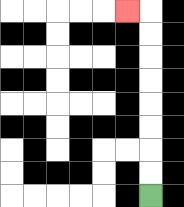{'start': '[6, 8]', 'end': '[5, 0]', 'path_directions': 'U,U,U,U,U,U,U,U,L', 'path_coordinates': '[[6, 8], [6, 7], [6, 6], [6, 5], [6, 4], [6, 3], [6, 2], [6, 1], [6, 0], [5, 0]]'}